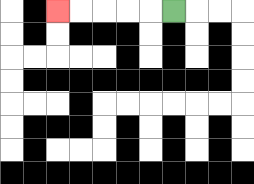{'start': '[7, 0]', 'end': '[2, 0]', 'path_directions': 'L,L,L,L,L', 'path_coordinates': '[[7, 0], [6, 0], [5, 0], [4, 0], [3, 0], [2, 0]]'}